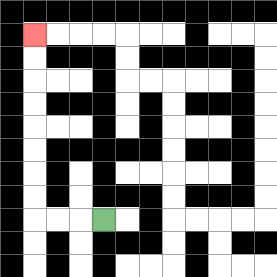{'start': '[4, 9]', 'end': '[1, 1]', 'path_directions': 'L,L,L,U,U,U,U,U,U,U,U', 'path_coordinates': '[[4, 9], [3, 9], [2, 9], [1, 9], [1, 8], [1, 7], [1, 6], [1, 5], [1, 4], [1, 3], [1, 2], [1, 1]]'}